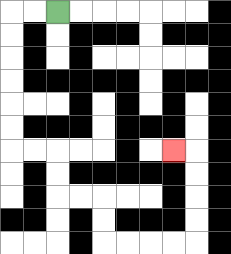{'start': '[2, 0]', 'end': '[7, 6]', 'path_directions': 'L,L,D,D,D,D,D,D,R,R,D,D,R,R,D,D,R,R,R,R,U,U,U,U,L', 'path_coordinates': '[[2, 0], [1, 0], [0, 0], [0, 1], [0, 2], [0, 3], [0, 4], [0, 5], [0, 6], [1, 6], [2, 6], [2, 7], [2, 8], [3, 8], [4, 8], [4, 9], [4, 10], [5, 10], [6, 10], [7, 10], [8, 10], [8, 9], [8, 8], [8, 7], [8, 6], [7, 6]]'}